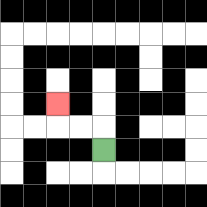{'start': '[4, 6]', 'end': '[2, 4]', 'path_directions': 'U,L,L,U', 'path_coordinates': '[[4, 6], [4, 5], [3, 5], [2, 5], [2, 4]]'}